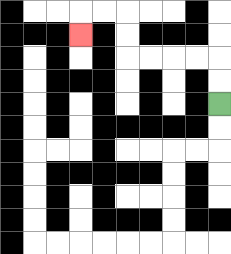{'start': '[9, 4]', 'end': '[3, 1]', 'path_directions': 'U,U,L,L,L,L,U,U,L,L,D', 'path_coordinates': '[[9, 4], [9, 3], [9, 2], [8, 2], [7, 2], [6, 2], [5, 2], [5, 1], [5, 0], [4, 0], [3, 0], [3, 1]]'}